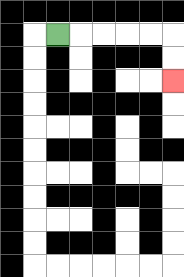{'start': '[2, 1]', 'end': '[7, 3]', 'path_directions': 'R,R,R,R,R,D,D', 'path_coordinates': '[[2, 1], [3, 1], [4, 1], [5, 1], [6, 1], [7, 1], [7, 2], [7, 3]]'}